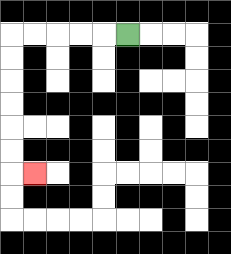{'start': '[5, 1]', 'end': '[1, 7]', 'path_directions': 'L,L,L,L,L,D,D,D,D,D,D,R', 'path_coordinates': '[[5, 1], [4, 1], [3, 1], [2, 1], [1, 1], [0, 1], [0, 2], [0, 3], [0, 4], [0, 5], [0, 6], [0, 7], [1, 7]]'}